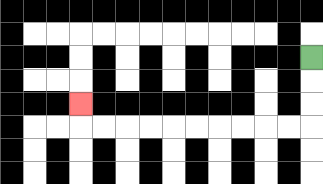{'start': '[13, 2]', 'end': '[3, 4]', 'path_directions': 'D,D,D,L,L,L,L,L,L,L,L,L,L,U', 'path_coordinates': '[[13, 2], [13, 3], [13, 4], [13, 5], [12, 5], [11, 5], [10, 5], [9, 5], [8, 5], [7, 5], [6, 5], [5, 5], [4, 5], [3, 5], [3, 4]]'}